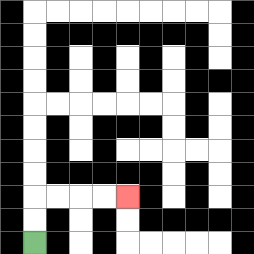{'start': '[1, 10]', 'end': '[5, 8]', 'path_directions': 'U,U,R,R,R,R', 'path_coordinates': '[[1, 10], [1, 9], [1, 8], [2, 8], [3, 8], [4, 8], [5, 8]]'}